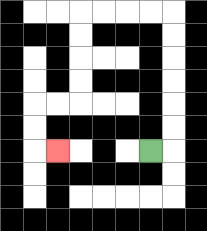{'start': '[6, 6]', 'end': '[2, 6]', 'path_directions': 'R,U,U,U,U,U,U,L,L,L,L,D,D,D,D,L,L,D,D,R', 'path_coordinates': '[[6, 6], [7, 6], [7, 5], [7, 4], [7, 3], [7, 2], [7, 1], [7, 0], [6, 0], [5, 0], [4, 0], [3, 0], [3, 1], [3, 2], [3, 3], [3, 4], [2, 4], [1, 4], [1, 5], [1, 6], [2, 6]]'}